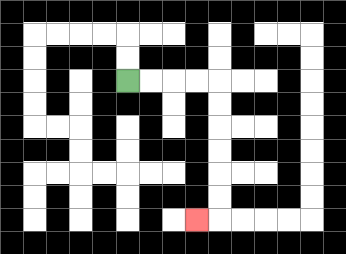{'start': '[5, 3]', 'end': '[8, 9]', 'path_directions': 'R,R,R,R,D,D,D,D,D,D,L', 'path_coordinates': '[[5, 3], [6, 3], [7, 3], [8, 3], [9, 3], [9, 4], [9, 5], [9, 6], [9, 7], [9, 8], [9, 9], [8, 9]]'}